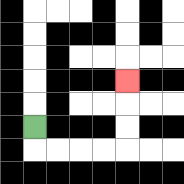{'start': '[1, 5]', 'end': '[5, 3]', 'path_directions': 'D,R,R,R,R,U,U,U', 'path_coordinates': '[[1, 5], [1, 6], [2, 6], [3, 6], [4, 6], [5, 6], [5, 5], [5, 4], [5, 3]]'}